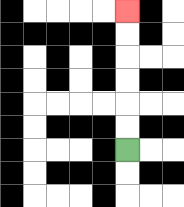{'start': '[5, 6]', 'end': '[5, 0]', 'path_directions': 'U,U,U,U,U,U', 'path_coordinates': '[[5, 6], [5, 5], [5, 4], [5, 3], [5, 2], [5, 1], [5, 0]]'}